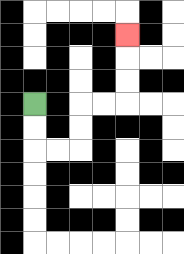{'start': '[1, 4]', 'end': '[5, 1]', 'path_directions': 'D,D,R,R,U,U,R,R,U,U,U', 'path_coordinates': '[[1, 4], [1, 5], [1, 6], [2, 6], [3, 6], [3, 5], [3, 4], [4, 4], [5, 4], [5, 3], [5, 2], [5, 1]]'}